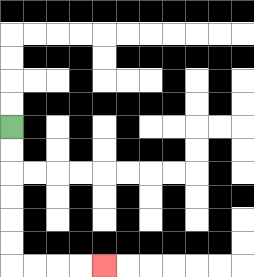{'start': '[0, 5]', 'end': '[4, 11]', 'path_directions': 'D,D,D,D,D,D,R,R,R,R', 'path_coordinates': '[[0, 5], [0, 6], [0, 7], [0, 8], [0, 9], [0, 10], [0, 11], [1, 11], [2, 11], [3, 11], [4, 11]]'}